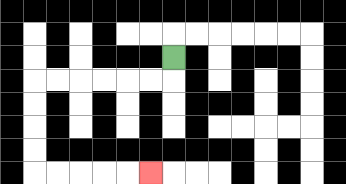{'start': '[7, 2]', 'end': '[6, 7]', 'path_directions': 'D,L,L,L,L,L,L,D,D,D,D,R,R,R,R,R', 'path_coordinates': '[[7, 2], [7, 3], [6, 3], [5, 3], [4, 3], [3, 3], [2, 3], [1, 3], [1, 4], [1, 5], [1, 6], [1, 7], [2, 7], [3, 7], [4, 7], [5, 7], [6, 7]]'}